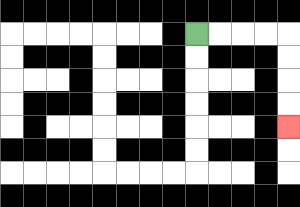{'start': '[8, 1]', 'end': '[12, 5]', 'path_directions': 'R,R,R,R,D,D,D,D', 'path_coordinates': '[[8, 1], [9, 1], [10, 1], [11, 1], [12, 1], [12, 2], [12, 3], [12, 4], [12, 5]]'}